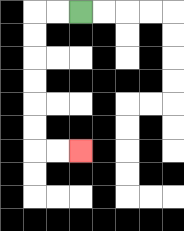{'start': '[3, 0]', 'end': '[3, 6]', 'path_directions': 'L,L,D,D,D,D,D,D,R,R', 'path_coordinates': '[[3, 0], [2, 0], [1, 0], [1, 1], [1, 2], [1, 3], [1, 4], [1, 5], [1, 6], [2, 6], [3, 6]]'}